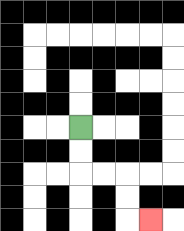{'start': '[3, 5]', 'end': '[6, 9]', 'path_directions': 'D,D,R,R,D,D,R', 'path_coordinates': '[[3, 5], [3, 6], [3, 7], [4, 7], [5, 7], [5, 8], [5, 9], [6, 9]]'}